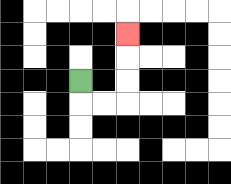{'start': '[3, 3]', 'end': '[5, 1]', 'path_directions': 'D,R,R,U,U,U', 'path_coordinates': '[[3, 3], [3, 4], [4, 4], [5, 4], [5, 3], [5, 2], [5, 1]]'}